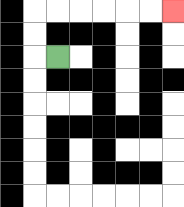{'start': '[2, 2]', 'end': '[7, 0]', 'path_directions': 'L,U,U,R,R,R,R,R,R', 'path_coordinates': '[[2, 2], [1, 2], [1, 1], [1, 0], [2, 0], [3, 0], [4, 0], [5, 0], [6, 0], [7, 0]]'}